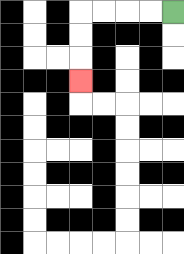{'start': '[7, 0]', 'end': '[3, 3]', 'path_directions': 'L,L,L,L,D,D,D', 'path_coordinates': '[[7, 0], [6, 0], [5, 0], [4, 0], [3, 0], [3, 1], [3, 2], [3, 3]]'}